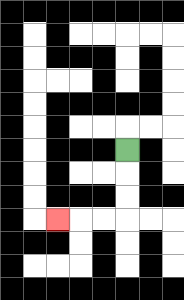{'start': '[5, 6]', 'end': '[2, 9]', 'path_directions': 'D,D,D,L,L,L', 'path_coordinates': '[[5, 6], [5, 7], [5, 8], [5, 9], [4, 9], [3, 9], [2, 9]]'}